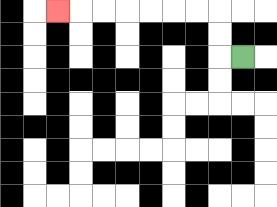{'start': '[10, 2]', 'end': '[2, 0]', 'path_directions': 'L,U,U,L,L,L,L,L,L,L', 'path_coordinates': '[[10, 2], [9, 2], [9, 1], [9, 0], [8, 0], [7, 0], [6, 0], [5, 0], [4, 0], [3, 0], [2, 0]]'}